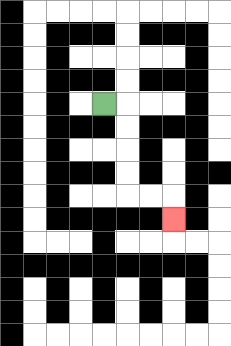{'start': '[4, 4]', 'end': '[7, 9]', 'path_directions': 'R,D,D,D,D,R,R,D', 'path_coordinates': '[[4, 4], [5, 4], [5, 5], [5, 6], [5, 7], [5, 8], [6, 8], [7, 8], [7, 9]]'}